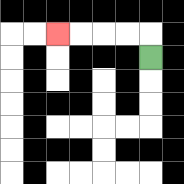{'start': '[6, 2]', 'end': '[2, 1]', 'path_directions': 'U,L,L,L,L', 'path_coordinates': '[[6, 2], [6, 1], [5, 1], [4, 1], [3, 1], [2, 1]]'}